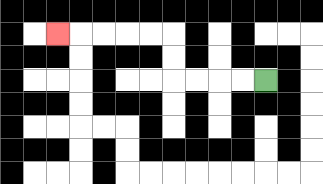{'start': '[11, 3]', 'end': '[2, 1]', 'path_directions': 'L,L,L,L,U,U,L,L,L,L,L', 'path_coordinates': '[[11, 3], [10, 3], [9, 3], [8, 3], [7, 3], [7, 2], [7, 1], [6, 1], [5, 1], [4, 1], [3, 1], [2, 1]]'}